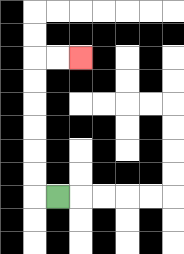{'start': '[2, 8]', 'end': '[3, 2]', 'path_directions': 'L,U,U,U,U,U,U,R,R', 'path_coordinates': '[[2, 8], [1, 8], [1, 7], [1, 6], [1, 5], [1, 4], [1, 3], [1, 2], [2, 2], [3, 2]]'}